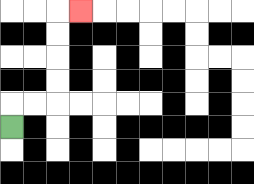{'start': '[0, 5]', 'end': '[3, 0]', 'path_directions': 'U,R,R,U,U,U,U,R', 'path_coordinates': '[[0, 5], [0, 4], [1, 4], [2, 4], [2, 3], [2, 2], [2, 1], [2, 0], [3, 0]]'}